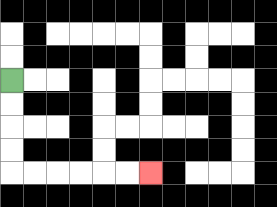{'start': '[0, 3]', 'end': '[6, 7]', 'path_directions': 'D,D,D,D,R,R,R,R,R,R', 'path_coordinates': '[[0, 3], [0, 4], [0, 5], [0, 6], [0, 7], [1, 7], [2, 7], [3, 7], [4, 7], [5, 7], [6, 7]]'}